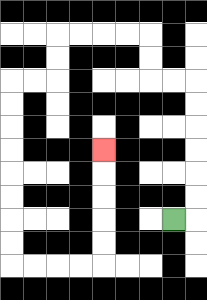{'start': '[7, 9]', 'end': '[4, 6]', 'path_directions': 'R,U,U,U,U,U,U,L,L,U,U,L,L,L,L,D,D,L,L,D,D,D,D,D,D,D,D,R,R,R,R,U,U,U,U,U', 'path_coordinates': '[[7, 9], [8, 9], [8, 8], [8, 7], [8, 6], [8, 5], [8, 4], [8, 3], [7, 3], [6, 3], [6, 2], [6, 1], [5, 1], [4, 1], [3, 1], [2, 1], [2, 2], [2, 3], [1, 3], [0, 3], [0, 4], [0, 5], [0, 6], [0, 7], [0, 8], [0, 9], [0, 10], [0, 11], [1, 11], [2, 11], [3, 11], [4, 11], [4, 10], [4, 9], [4, 8], [4, 7], [4, 6]]'}